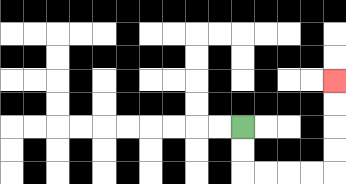{'start': '[10, 5]', 'end': '[14, 3]', 'path_directions': 'D,D,R,R,R,R,U,U,U,U', 'path_coordinates': '[[10, 5], [10, 6], [10, 7], [11, 7], [12, 7], [13, 7], [14, 7], [14, 6], [14, 5], [14, 4], [14, 3]]'}